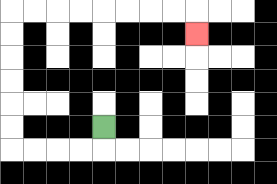{'start': '[4, 5]', 'end': '[8, 1]', 'path_directions': 'D,L,L,L,L,U,U,U,U,U,U,R,R,R,R,R,R,R,R,D', 'path_coordinates': '[[4, 5], [4, 6], [3, 6], [2, 6], [1, 6], [0, 6], [0, 5], [0, 4], [0, 3], [0, 2], [0, 1], [0, 0], [1, 0], [2, 0], [3, 0], [4, 0], [5, 0], [6, 0], [7, 0], [8, 0], [8, 1]]'}